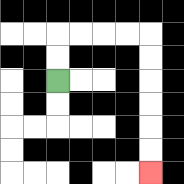{'start': '[2, 3]', 'end': '[6, 7]', 'path_directions': 'U,U,R,R,R,R,D,D,D,D,D,D', 'path_coordinates': '[[2, 3], [2, 2], [2, 1], [3, 1], [4, 1], [5, 1], [6, 1], [6, 2], [6, 3], [6, 4], [6, 5], [6, 6], [6, 7]]'}